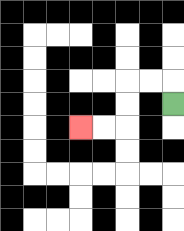{'start': '[7, 4]', 'end': '[3, 5]', 'path_directions': 'U,L,L,D,D,L,L', 'path_coordinates': '[[7, 4], [7, 3], [6, 3], [5, 3], [5, 4], [5, 5], [4, 5], [3, 5]]'}